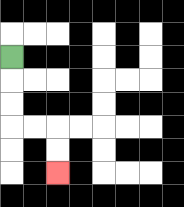{'start': '[0, 2]', 'end': '[2, 7]', 'path_directions': 'D,D,D,R,R,D,D', 'path_coordinates': '[[0, 2], [0, 3], [0, 4], [0, 5], [1, 5], [2, 5], [2, 6], [2, 7]]'}